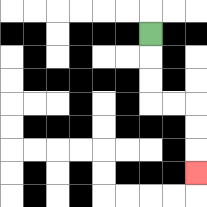{'start': '[6, 1]', 'end': '[8, 7]', 'path_directions': 'D,D,D,R,R,D,D,D', 'path_coordinates': '[[6, 1], [6, 2], [6, 3], [6, 4], [7, 4], [8, 4], [8, 5], [8, 6], [8, 7]]'}